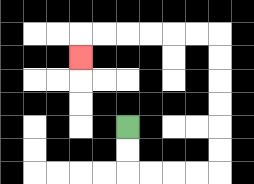{'start': '[5, 5]', 'end': '[3, 2]', 'path_directions': 'D,D,R,R,R,R,U,U,U,U,U,U,L,L,L,L,L,L,D', 'path_coordinates': '[[5, 5], [5, 6], [5, 7], [6, 7], [7, 7], [8, 7], [9, 7], [9, 6], [9, 5], [9, 4], [9, 3], [9, 2], [9, 1], [8, 1], [7, 1], [6, 1], [5, 1], [4, 1], [3, 1], [3, 2]]'}